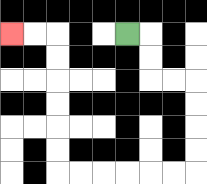{'start': '[5, 1]', 'end': '[0, 1]', 'path_directions': 'R,D,D,R,R,D,D,D,D,L,L,L,L,L,L,U,U,U,U,U,U,L,L', 'path_coordinates': '[[5, 1], [6, 1], [6, 2], [6, 3], [7, 3], [8, 3], [8, 4], [8, 5], [8, 6], [8, 7], [7, 7], [6, 7], [5, 7], [4, 7], [3, 7], [2, 7], [2, 6], [2, 5], [2, 4], [2, 3], [2, 2], [2, 1], [1, 1], [0, 1]]'}